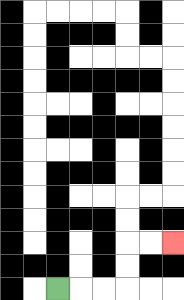{'start': '[2, 12]', 'end': '[7, 10]', 'path_directions': 'R,R,R,U,U,R,R', 'path_coordinates': '[[2, 12], [3, 12], [4, 12], [5, 12], [5, 11], [5, 10], [6, 10], [7, 10]]'}